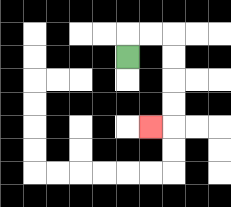{'start': '[5, 2]', 'end': '[6, 5]', 'path_directions': 'U,R,R,D,D,D,D,L', 'path_coordinates': '[[5, 2], [5, 1], [6, 1], [7, 1], [7, 2], [7, 3], [7, 4], [7, 5], [6, 5]]'}